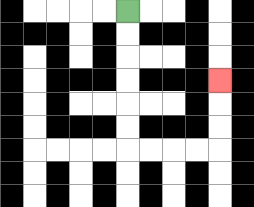{'start': '[5, 0]', 'end': '[9, 3]', 'path_directions': 'D,D,D,D,D,D,R,R,R,R,U,U,U', 'path_coordinates': '[[5, 0], [5, 1], [5, 2], [5, 3], [5, 4], [5, 5], [5, 6], [6, 6], [7, 6], [8, 6], [9, 6], [9, 5], [9, 4], [9, 3]]'}